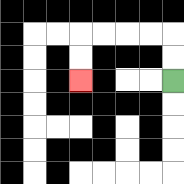{'start': '[7, 3]', 'end': '[3, 3]', 'path_directions': 'U,U,L,L,L,L,D,D', 'path_coordinates': '[[7, 3], [7, 2], [7, 1], [6, 1], [5, 1], [4, 1], [3, 1], [3, 2], [3, 3]]'}